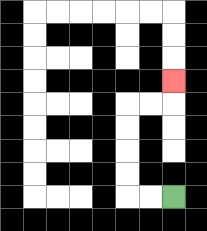{'start': '[7, 8]', 'end': '[7, 3]', 'path_directions': 'L,L,U,U,U,U,R,R,U', 'path_coordinates': '[[7, 8], [6, 8], [5, 8], [5, 7], [5, 6], [5, 5], [5, 4], [6, 4], [7, 4], [7, 3]]'}